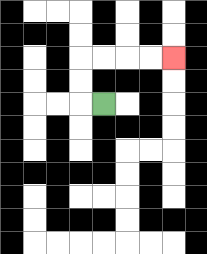{'start': '[4, 4]', 'end': '[7, 2]', 'path_directions': 'L,U,U,R,R,R,R', 'path_coordinates': '[[4, 4], [3, 4], [3, 3], [3, 2], [4, 2], [5, 2], [6, 2], [7, 2]]'}